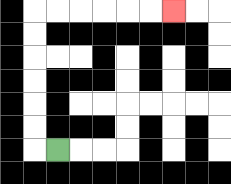{'start': '[2, 6]', 'end': '[7, 0]', 'path_directions': 'L,U,U,U,U,U,U,R,R,R,R,R,R', 'path_coordinates': '[[2, 6], [1, 6], [1, 5], [1, 4], [1, 3], [1, 2], [1, 1], [1, 0], [2, 0], [3, 0], [4, 0], [5, 0], [6, 0], [7, 0]]'}